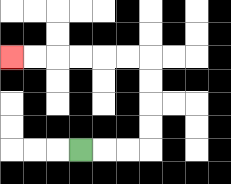{'start': '[3, 6]', 'end': '[0, 2]', 'path_directions': 'R,R,R,U,U,U,U,L,L,L,L,L,L', 'path_coordinates': '[[3, 6], [4, 6], [5, 6], [6, 6], [6, 5], [6, 4], [6, 3], [6, 2], [5, 2], [4, 2], [3, 2], [2, 2], [1, 2], [0, 2]]'}